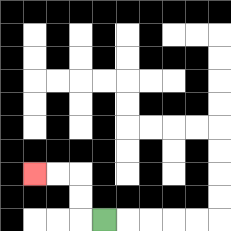{'start': '[4, 9]', 'end': '[1, 7]', 'path_directions': 'L,U,U,L,L', 'path_coordinates': '[[4, 9], [3, 9], [3, 8], [3, 7], [2, 7], [1, 7]]'}